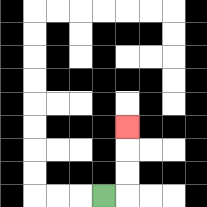{'start': '[4, 8]', 'end': '[5, 5]', 'path_directions': 'R,U,U,U', 'path_coordinates': '[[4, 8], [5, 8], [5, 7], [5, 6], [5, 5]]'}